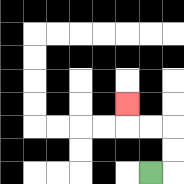{'start': '[6, 7]', 'end': '[5, 4]', 'path_directions': 'R,U,U,L,L,U', 'path_coordinates': '[[6, 7], [7, 7], [7, 6], [7, 5], [6, 5], [5, 5], [5, 4]]'}